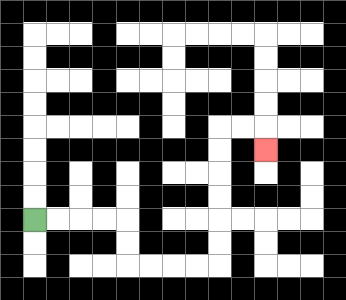{'start': '[1, 9]', 'end': '[11, 6]', 'path_directions': 'R,R,R,R,D,D,R,R,R,R,U,U,U,U,U,U,R,R,D', 'path_coordinates': '[[1, 9], [2, 9], [3, 9], [4, 9], [5, 9], [5, 10], [5, 11], [6, 11], [7, 11], [8, 11], [9, 11], [9, 10], [9, 9], [9, 8], [9, 7], [9, 6], [9, 5], [10, 5], [11, 5], [11, 6]]'}